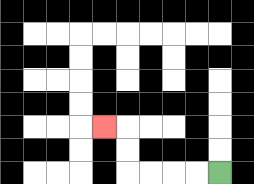{'start': '[9, 7]', 'end': '[4, 5]', 'path_directions': 'L,L,L,L,U,U,L', 'path_coordinates': '[[9, 7], [8, 7], [7, 7], [6, 7], [5, 7], [5, 6], [5, 5], [4, 5]]'}